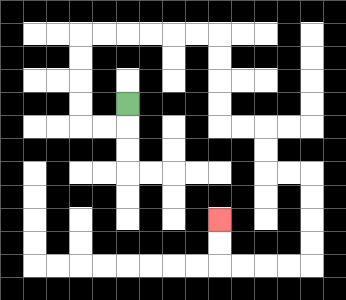{'start': '[5, 4]', 'end': '[9, 9]', 'path_directions': 'D,L,L,U,U,U,U,R,R,R,R,R,R,D,D,D,D,R,R,D,D,R,R,D,D,D,D,L,L,L,L,U,U', 'path_coordinates': '[[5, 4], [5, 5], [4, 5], [3, 5], [3, 4], [3, 3], [3, 2], [3, 1], [4, 1], [5, 1], [6, 1], [7, 1], [8, 1], [9, 1], [9, 2], [9, 3], [9, 4], [9, 5], [10, 5], [11, 5], [11, 6], [11, 7], [12, 7], [13, 7], [13, 8], [13, 9], [13, 10], [13, 11], [12, 11], [11, 11], [10, 11], [9, 11], [9, 10], [9, 9]]'}